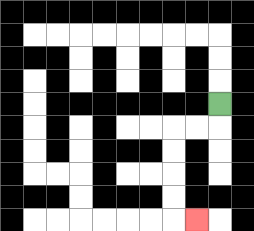{'start': '[9, 4]', 'end': '[8, 9]', 'path_directions': 'D,L,L,D,D,D,D,R', 'path_coordinates': '[[9, 4], [9, 5], [8, 5], [7, 5], [7, 6], [7, 7], [7, 8], [7, 9], [8, 9]]'}